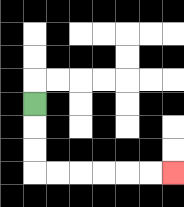{'start': '[1, 4]', 'end': '[7, 7]', 'path_directions': 'D,D,D,R,R,R,R,R,R', 'path_coordinates': '[[1, 4], [1, 5], [1, 6], [1, 7], [2, 7], [3, 7], [4, 7], [5, 7], [6, 7], [7, 7]]'}